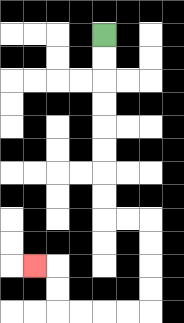{'start': '[4, 1]', 'end': '[1, 11]', 'path_directions': 'D,D,D,D,D,D,D,D,R,R,D,D,D,D,L,L,L,L,U,U,L', 'path_coordinates': '[[4, 1], [4, 2], [4, 3], [4, 4], [4, 5], [4, 6], [4, 7], [4, 8], [4, 9], [5, 9], [6, 9], [6, 10], [6, 11], [6, 12], [6, 13], [5, 13], [4, 13], [3, 13], [2, 13], [2, 12], [2, 11], [1, 11]]'}